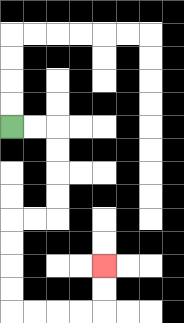{'start': '[0, 5]', 'end': '[4, 11]', 'path_directions': 'R,R,D,D,D,D,L,L,D,D,D,D,R,R,R,R,U,U', 'path_coordinates': '[[0, 5], [1, 5], [2, 5], [2, 6], [2, 7], [2, 8], [2, 9], [1, 9], [0, 9], [0, 10], [0, 11], [0, 12], [0, 13], [1, 13], [2, 13], [3, 13], [4, 13], [4, 12], [4, 11]]'}